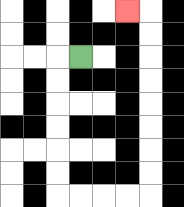{'start': '[3, 2]', 'end': '[5, 0]', 'path_directions': 'L,D,D,D,D,D,D,R,R,R,R,U,U,U,U,U,U,U,U,L', 'path_coordinates': '[[3, 2], [2, 2], [2, 3], [2, 4], [2, 5], [2, 6], [2, 7], [2, 8], [3, 8], [4, 8], [5, 8], [6, 8], [6, 7], [6, 6], [6, 5], [6, 4], [6, 3], [6, 2], [6, 1], [6, 0], [5, 0]]'}